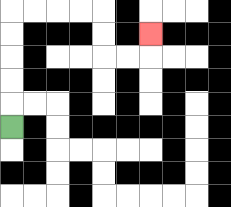{'start': '[0, 5]', 'end': '[6, 1]', 'path_directions': 'U,U,U,U,U,R,R,R,R,D,D,R,R,U', 'path_coordinates': '[[0, 5], [0, 4], [0, 3], [0, 2], [0, 1], [0, 0], [1, 0], [2, 0], [3, 0], [4, 0], [4, 1], [4, 2], [5, 2], [6, 2], [6, 1]]'}